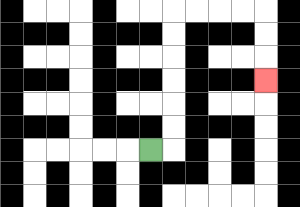{'start': '[6, 6]', 'end': '[11, 3]', 'path_directions': 'R,U,U,U,U,U,U,R,R,R,R,D,D,D', 'path_coordinates': '[[6, 6], [7, 6], [7, 5], [7, 4], [7, 3], [7, 2], [7, 1], [7, 0], [8, 0], [9, 0], [10, 0], [11, 0], [11, 1], [11, 2], [11, 3]]'}